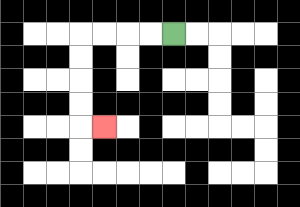{'start': '[7, 1]', 'end': '[4, 5]', 'path_directions': 'L,L,L,L,D,D,D,D,R', 'path_coordinates': '[[7, 1], [6, 1], [5, 1], [4, 1], [3, 1], [3, 2], [3, 3], [3, 4], [3, 5], [4, 5]]'}